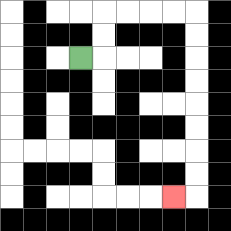{'start': '[3, 2]', 'end': '[7, 8]', 'path_directions': 'R,U,U,R,R,R,R,D,D,D,D,D,D,D,D,L', 'path_coordinates': '[[3, 2], [4, 2], [4, 1], [4, 0], [5, 0], [6, 0], [7, 0], [8, 0], [8, 1], [8, 2], [8, 3], [8, 4], [8, 5], [8, 6], [8, 7], [8, 8], [7, 8]]'}